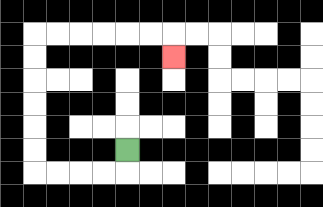{'start': '[5, 6]', 'end': '[7, 2]', 'path_directions': 'D,L,L,L,L,U,U,U,U,U,U,R,R,R,R,R,R,D', 'path_coordinates': '[[5, 6], [5, 7], [4, 7], [3, 7], [2, 7], [1, 7], [1, 6], [1, 5], [1, 4], [1, 3], [1, 2], [1, 1], [2, 1], [3, 1], [4, 1], [5, 1], [6, 1], [7, 1], [7, 2]]'}